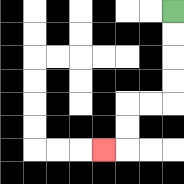{'start': '[7, 0]', 'end': '[4, 6]', 'path_directions': 'D,D,D,D,L,L,D,D,L', 'path_coordinates': '[[7, 0], [7, 1], [7, 2], [7, 3], [7, 4], [6, 4], [5, 4], [5, 5], [5, 6], [4, 6]]'}